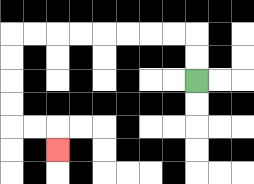{'start': '[8, 3]', 'end': '[2, 6]', 'path_directions': 'U,U,L,L,L,L,L,L,L,L,D,D,D,D,R,R,D', 'path_coordinates': '[[8, 3], [8, 2], [8, 1], [7, 1], [6, 1], [5, 1], [4, 1], [3, 1], [2, 1], [1, 1], [0, 1], [0, 2], [0, 3], [0, 4], [0, 5], [1, 5], [2, 5], [2, 6]]'}